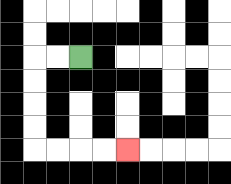{'start': '[3, 2]', 'end': '[5, 6]', 'path_directions': 'L,L,D,D,D,D,R,R,R,R', 'path_coordinates': '[[3, 2], [2, 2], [1, 2], [1, 3], [1, 4], [1, 5], [1, 6], [2, 6], [3, 6], [4, 6], [5, 6]]'}